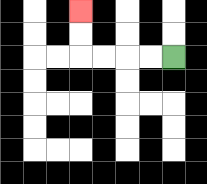{'start': '[7, 2]', 'end': '[3, 0]', 'path_directions': 'L,L,L,L,U,U', 'path_coordinates': '[[7, 2], [6, 2], [5, 2], [4, 2], [3, 2], [3, 1], [3, 0]]'}